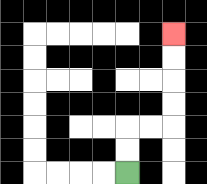{'start': '[5, 7]', 'end': '[7, 1]', 'path_directions': 'U,U,R,R,U,U,U,U', 'path_coordinates': '[[5, 7], [5, 6], [5, 5], [6, 5], [7, 5], [7, 4], [7, 3], [7, 2], [7, 1]]'}